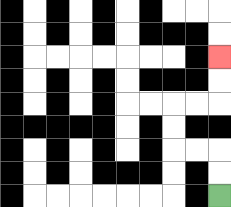{'start': '[9, 8]', 'end': '[9, 2]', 'path_directions': 'U,U,L,L,U,U,R,R,U,U', 'path_coordinates': '[[9, 8], [9, 7], [9, 6], [8, 6], [7, 6], [7, 5], [7, 4], [8, 4], [9, 4], [9, 3], [9, 2]]'}